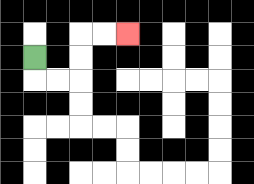{'start': '[1, 2]', 'end': '[5, 1]', 'path_directions': 'D,R,R,U,U,R,R', 'path_coordinates': '[[1, 2], [1, 3], [2, 3], [3, 3], [3, 2], [3, 1], [4, 1], [5, 1]]'}